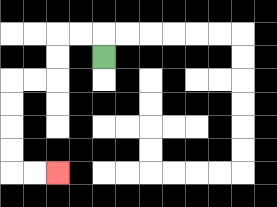{'start': '[4, 2]', 'end': '[2, 7]', 'path_directions': 'U,L,L,D,D,L,L,D,D,D,D,R,R', 'path_coordinates': '[[4, 2], [4, 1], [3, 1], [2, 1], [2, 2], [2, 3], [1, 3], [0, 3], [0, 4], [0, 5], [0, 6], [0, 7], [1, 7], [2, 7]]'}